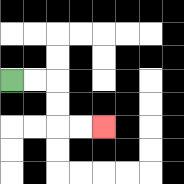{'start': '[0, 3]', 'end': '[4, 5]', 'path_directions': 'R,R,D,D,R,R', 'path_coordinates': '[[0, 3], [1, 3], [2, 3], [2, 4], [2, 5], [3, 5], [4, 5]]'}